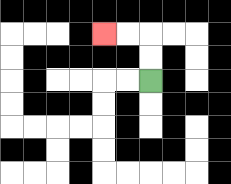{'start': '[6, 3]', 'end': '[4, 1]', 'path_directions': 'U,U,L,L', 'path_coordinates': '[[6, 3], [6, 2], [6, 1], [5, 1], [4, 1]]'}